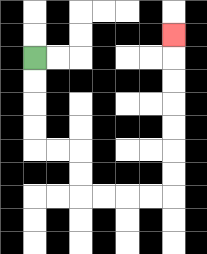{'start': '[1, 2]', 'end': '[7, 1]', 'path_directions': 'D,D,D,D,R,R,D,D,R,R,R,R,U,U,U,U,U,U,U', 'path_coordinates': '[[1, 2], [1, 3], [1, 4], [1, 5], [1, 6], [2, 6], [3, 6], [3, 7], [3, 8], [4, 8], [5, 8], [6, 8], [7, 8], [7, 7], [7, 6], [7, 5], [7, 4], [7, 3], [7, 2], [7, 1]]'}